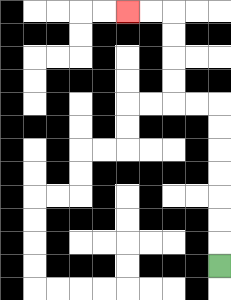{'start': '[9, 11]', 'end': '[5, 0]', 'path_directions': 'U,U,U,U,U,U,U,L,L,U,U,U,U,L,L', 'path_coordinates': '[[9, 11], [9, 10], [9, 9], [9, 8], [9, 7], [9, 6], [9, 5], [9, 4], [8, 4], [7, 4], [7, 3], [7, 2], [7, 1], [7, 0], [6, 0], [5, 0]]'}